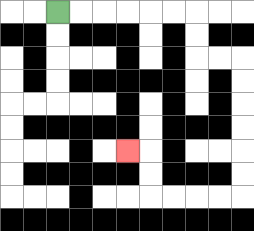{'start': '[2, 0]', 'end': '[5, 6]', 'path_directions': 'R,R,R,R,R,R,D,D,R,R,D,D,D,D,D,D,L,L,L,L,U,U,L', 'path_coordinates': '[[2, 0], [3, 0], [4, 0], [5, 0], [6, 0], [7, 0], [8, 0], [8, 1], [8, 2], [9, 2], [10, 2], [10, 3], [10, 4], [10, 5], [10, 6], [10, 7], [10, 8], [9, 8], [8, 8], [7, 8], [6, 8], [6, 7], [6, 6], [5, 6]]'}